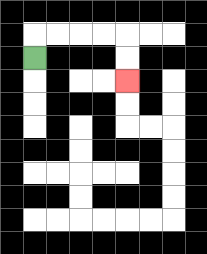{'start': '[1, 2]', 'end': '[5, 3]', 'path_directions': 'U,R,R,R,R,D,D', 'path_coordinates': '[[1, 2], [1, 1], [2, 1], [3, 1], [4, 1], [5, 1], [5, 2], [5, 3]]'}